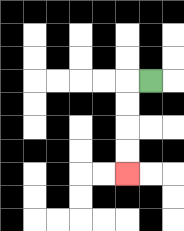{'start': '[6, 3]', 'end': '[5, 7]', 'path_directions': 'L,D,D,D,D', 'path_coordinates': '[[6, 3], [5, 3], [5, 4], [5, 5], [5, 6], [5, 7]]'}